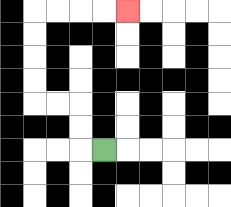{'start': '[4, 6]', 'end': '[5, 0]', 'path_directions': 'L,U,U,L,L,U,U,U,U,R,R,R,R', 'path_coordinates': '[[4, 6], [3, 6], [3, 5], [3, 4], [2, 4], [1, 4], [1, 3], [1, 2], [1, 1], [1, 0], [2, 0], [3, 0], [4, 0], [5, 0]]'}